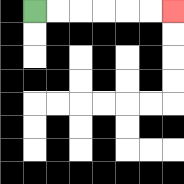{'start': '[1, 0]', 'end': '[7, 0]', 'path_directions': 'R,R,R,R,R,R', 'path_coordinates': '[[1, 0], [2, 0], [3, 0], [4, 0], [5, 0], [6, 0], [7, 0]]'}